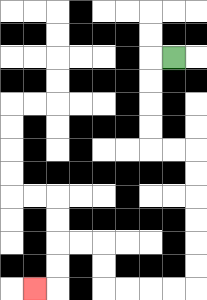{'start': '[7, 2]', 'end': '[1, 12]', 'path_directions': 'L,D,D,D,D,R,R,D,D,D,D,D,D,L,L,L,L,U,U,L,L,D,D,L', 'path_coordinates': '[[7, 2], [6, 2], [6, 3], [6, 4], [6, 5], [6, 6], [7, 6], [8, 6], [8, 7], [8, 8], [8, 9], [8, 10], [8, 11], [8, 12], [7, 12], [6, 12], [5, 12], [4, 12], [4, 11], [4, 10], [3, 10], [2, 10], [2, 11], [2, 12], [1, 12]]'}